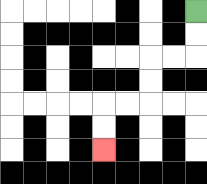{'start': '[8, 0]', 'end': '[4, 6]', 'path_directions': 'D,D,L,L,D,D,L,L,D,D', 'path_coordinates': '[[8, 0], [8, 1], [8, 2], [7, 2], [6, 2], [6, 3], [6, 4], [5, 4], [4, 4], [4, 5], [4, 6]]'}